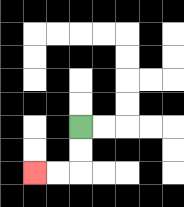{'start': '[3, 5]', 'end': '[1, 7]', 'path_directions': 'D,D,L,L', 'path_coordinates': '[[3, 5], [3, 6], [3, 7], [2, 7], [1, 7]]'}